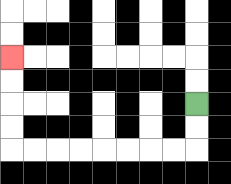{'start': '[8, 4]', 'end': '[0, 2]', 'path_directions': 'D,D,L,L,L,L,L,L,L,L,U,U,U,U', 'path_coordinates': '[[8, 4], [8, 5], [8, 6], [7, 6], [6, 6], [5, 6], [4, 6], [3, 6], [2, 6], [1, 6], [0, 6], [0, 5], [0, 4], [0, 3], [0, 2]]'}